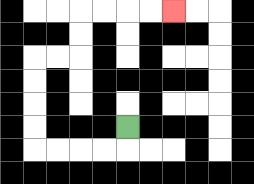{'start': '[5, 5]', 'end': '[7, 0]', 'path_directions': 'D,L,L,L,L,U,U,U,U,R,R,U,U,R,R,R,R', 'path_coordinates': '[[5, 5], [5, 6], [4, 6], [3, 6], [2, 6], [1, 6], [1, 5], [1, 4], [1, 3], [1, 2], [2, 2], [3, 2], [3, 1], [3, 0], [4, 0], [5, 0], [6, 0], [7, 0]]'}